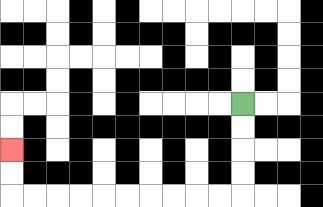{'start': '[10, 4]', 'end': '[0, 6]', 'path_directions': 'D,D,D,D,L,L,L,L,L,L,L,L,L,L,U,U', 'path_coordinates': '[[10, 4], [10, 5], [10, 6], [10, 7], [10, 8], [9, 8], [8, 8], [7, 8], [6, 8], [5, 8], [4, 8], [3, 8], [2, 8], [1, 8], [0, 8], [0, 7], [0, 6]]'}